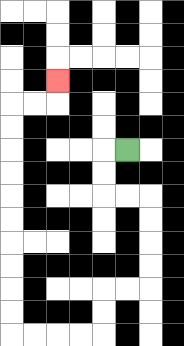{'start': '[5, 6]', 'end': '[2, 3]', 'path_directions': 'L,D,D,R,R,D,D,D,D,L,L,D,D,L,L,L,L,U,U,U,U,U,U,U,U,U,U,R,R,U', 'path_coordinates': '[[5, 6], [4, 6], [4, 7], [4, 8], [5, 8], [6, 8], [6, 9], [6, 10], [6, 11], [6, 12], [5, 12], [4, 12], [4, 13], [4, 14], [3, 14], [2, 14], [1, 14], [0, 14], [0, 13], [0, 12], [0, 11], [0, 10], [0, 9], [0, 8], [0, 7], [0, 6], [0, 5], [0, 4], [1, 4], [2, 4], [2, 3]]'}